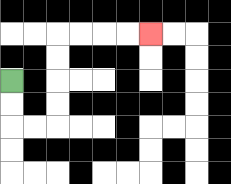{'start': '[0, 3]', 'end': '[6, 1]', 'path_directions': 'D,D,R,R,U,U,U,U,R,R,R,R', 'path_coordinates': '[[0, 3], [0, 4], [0, 5], [1, 5], [2, 5], [2, 4], [2, 3], [2, 2], [2, 1], [3, 1], [4, 1], [5, 1], [6, 1]]'}